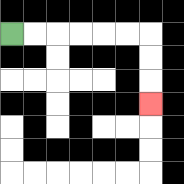{'start': '[0, 1]', 'end': '[6, 4]', 'path_directions': 'R,R,R,R,R,R,D,D,D', 'path_coordinates': '[[0, 1], [1, 1], [2, 1], [3, 1], [4, 1], [5, 1], [6, 1], [6, 2], [6, 3], [6, 4]]'}